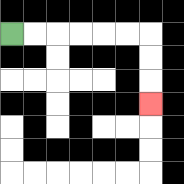{'start': '[0, 1]', 'end': '[6, 4]', 'path_directions': 'R,R,R,R,R,R,D,D,D', 'path_coordinates': '[[0, 1], [1, 1], [2, 1], [3, 1], [4, 1], [5, 1], [6, 1], [6, 2], [6, 3], [6, 4]]'}